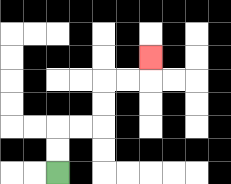{'start': '[2, 7]', 'end': '[6, 2]', 'path_directions': 'U,U,R,R,U,U,R,R,U', 'path_coordinates': '[[2, 7], [2, 6], [2, 5], [3, 5], [4, 5], [4, 4], [4, 3], [5, 3], [6, 3], [6, 2]]'}